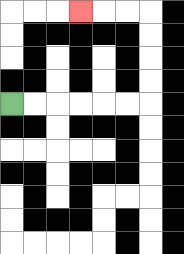{'start': '[0, 4]', 'end': '[3, 0]', 'path_directions': 'R,R,R,R,R,R,U,U,U,U,L,L,L', 'path_coordinates': '[[0, 4], [1, 4], [2, 4], [3, 4], [4, 4], [5, 4], [6, 4], [6, 3], [6, 2], [6, 1], [6, 0], [5, 0], [4, 0], [3, 0]]'}